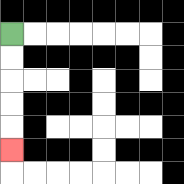{'start': '[0, 1]', 'end': '[0, 6]', 'path_directions': 'D,D,D,D,D', 'path_coordinates': '[[0, 1], [0, 2], [0, 3], [0, 4], [0, 5], [0, 6]]'}